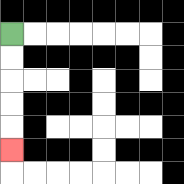{'start': '[0, 1]', 'end': '[0, 6]', 'path_directions': 'D,D,D,D,D', 'path_coordinates': '[[0, 1], [0, 2], [0, 3], [0, 4], [0, 5], [0, 6]]'}